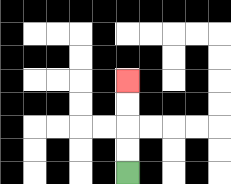{'start': '[5, 7]', 'end': '[5, 3]', 'path_directions': 'U,U,U,U', 'path_coordinates': '[[5, 7], [5, 6], [5, 5], [5, 4], [5, 3]]'}